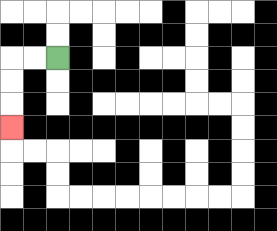{'start': '[2, 2]', 'end': '[0, 5]', 'path_directions': 'L,L,D,D,D', 'path_coordinates': '[[2, 2], [1, 2], [0, 2], [0, 3], [0, 4], [0, 5]]'}